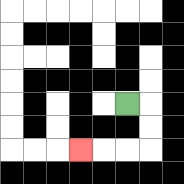{'start': '[5, 4]', 'end': '[3, 6]', 'path_directions': 'R,D,D,L,L,L', 'path_coordinates': '[[5, 4], [6, 4], [6, 5], [6, 6], [5, 6], [4, 6], [3, 6]]'}